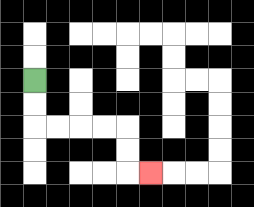{'start': '[1, 3]', 'end': '[6, 7]', 'path_directions': 'D,D,R,R,R,R,D,D,R', 'path_coordinates': '[[1, 3], [1, 4], [1, 5], [2, 5], [3, 5], [4, 5], [5, 5], [5, 6], [5, 7], [6, 7]]'}